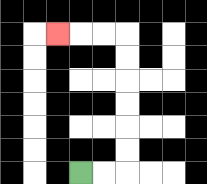{'start': '[3, 7]', 'end': '[2, 1]', 'path_directions': 'R,R,U,U,U,U,U,U,L,L,L', 'path_coordinates': '[[3, 7], [4, 7], [5, 7], [5, 6], [5, 5], [5, 4], [5, 3], [5, 2], [5, 1], [4, 1], [3, 1], [2, 1]]'}